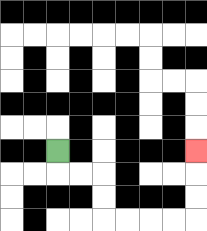{'start': '[2, 6]', 'end': '[8, 6]', 'path_directions': 'D,R,R,D,D,R,R,R,R,U,U,U', 'path_coordinates': '[[2, 6], [2, 7], [3, 7], [4, 7], [4, 8], [4, 9], [5, 9], [6, 9], [7, 9], [8, 9], [8, 8], [8, 7], [8, 6]]'}